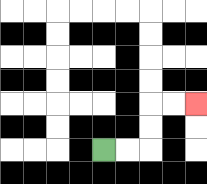{'start': '[4, 6]', 'end': '[8, 4]', 'path_directions': 'R,R,U,U,R,R', 'path_coordinates': '[[4, 6], [5, 6], [6, 6], [6, 5], [6, 4], [7, 4], [8, 4]]'}